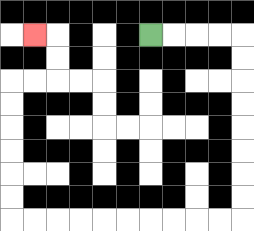{'start': '[6, 1]', 'end': '[1, 1]', 'path_directions': 'R,R,R,R,D,D,D,D,D,D,D,D,L,L,L,L,L,L,L,L,L,L,U,U,U,U,U,U,R,R,U,U,L', 'path_coordinates': '[[6, 1], [7, 1], [8, 1], [9, 1], [10, 1], [10, 2], [10, 3], [10, 4], [10, 5], [10, 6], [10, 7], [10, 8], [10, 9], [9, 9], [8, 9], [7, 9], [6, 9], [5, 9], [4, 9], [3, 9], [2, 9], [1, 9], [0, 9], [0, 8], [0, 7], [0, 6], [0, 5], [0, 4], [0, 3], [1, 3], [2, 3], [2, 2], [2, 1], [1, 1]]'}